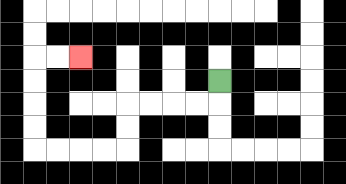{'start': '[9, 3]', 'end': '[3, 2]', 'path_directions': 'D,L,L,L,L,D,D,L,L,L,L,U,U,U,U,R,R', 'path_coordinates': '[[9, 3], [9, 4], [8, 4], [7, 4], [6, 4], [5, 4], [5, 5], [5, 6], [4, 6], [3, 6], [2, 6], [1, 6], [1, 5], [1, 4], [1, 3], [1, 2], [2, 2], [3, 2]]'}